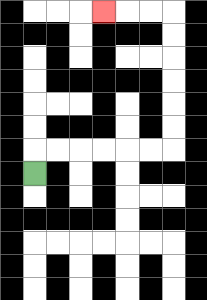{'start': '[1, 7]', 'end': '[4, 0]', 'path_directions': 'U,R,R,R,R,R,R,U,U,U,U,U,U,L,L,L', 'path_coordinates': '[[1, 7], [1, 6], [2, 6], [3, 6], [4, 6], [5, 6], [6, 6], [7, 6], [7, 5], [7, 4], [7, 3], [7, 2], [7, 1], [7, 0], [6, 0], [5, 0], [4, 0]]'}